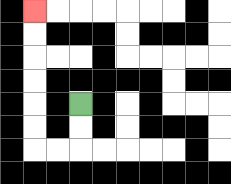{'start': '[3, 4]', 'end': '[1, 0]', 'path_directions': 'D,D,L,L,U,U,U,U,U,U', 'path_coordinates': '[[3, 4], [3, 5], [3, 6], [2, 6], [1, 6], [1, 5], [1, 4], [1, 3], [1, 2], [1, 1], [1, 0]]'}